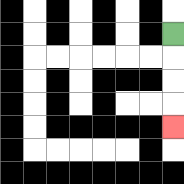{'start': '[7, 1]', 'end': '[7, 5]', 'path_directions': 'D,D,D,D', 'path_coordinates': '[[7, 1], [7, 2], [7, 3], [7, 4], [7, 5]]'}